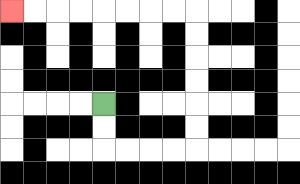{'start': '[4, 4]', 'end': '[0, 0]', 'path_directions': 'D,D,R,R,R,R,U,U,U,U,U,U,L,L,L,L,L,L,L,L', 'path_coordinates': '[[4, 4], [4, 5], [4, 6], [5, 6], [6, 6], [7, 6], [8, 6], [8, 5], [8, 4], [8, 3], [8, 2], [8, 1], [8, 0], [7, 0], [6, 0], [5, 0], [4, 0], [3, 0], [2, 0], [1, 0], [0, 0]]'}